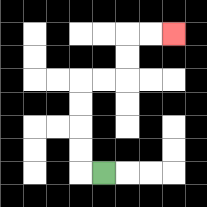{'start': '[4, 7]', 'end': '[7, 1]', 'path_directions': 'L,U,U,U,U,R,R,U,U,R,R', 'path_coordinates': '[[4, 7], [3, 7], [3, 6], [3, 5], [3, 4], [3, 3], [4, 3], [5, 3], [5, 2], [5, 1], [6, 1], [7, 1]]'}